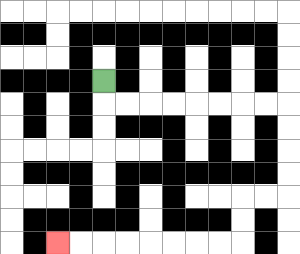{'start': '[4, 3]', 'end': '[2, 10]', 'path_directions': 'D,R,R,R,R,R,R,R,R,D,D,D,D,L,L,D,D,L,L,L,L,L,L,L,L', 'path_coordinates': '[[4, 3], [4, 4], [5, 4], [6, 4], [7, 4], [8, 4], [9, 4], [10, 4], [11, 4], [12, 4], [12, 5], [12, 6], [12, 7], [12, 8], [11, 8], [10, 8], [10, 9], [10, 10], [9, 10], [8, 10], [7, 10], [6, 10], [5, 10], [4, 10], [3, 10], [2, 10]]'}